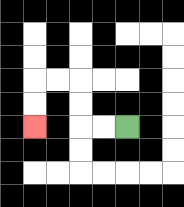{'start': '[5, 5]', 'end': '[1, 5]', 'path_directions': 'L,L,U,U,L,L,D,D', 'path_coordinates': '[[5, 5], [4, 5], [3, 5], [3, 4], [3, 3], [2, 3], [1, 3], [1, 4], [1, 5]]'}